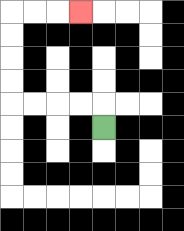{'start': '[4, 5]', 'end': '[3, 0]', 'path_directions': 'U,L,L,L,L,U,U,U,U,R,R,R', 'path_coordinates': '[[4, 5], [4, 4], [3, 4], [2, 4], [1, 4], [0, 4], [0, 3], [0, 2], [0, 1], [0, 0], [1, 0], [2, 0], [3, 0]]'}